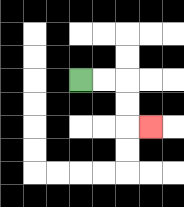{'start': '[3, 3]', 'end': '[6, 5]', 'path_directions': 'R,R,D,D,R', 'path_coordinates': '[[3, 3], [4, 3], [5, 3], [5, 4], [5, 5], [6, 5]]'}